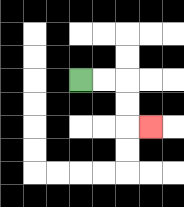{'start': '[3, 3]', 'end': '[6, 5]', 'path_directions': 'R,R,D,D,R', 'path_coordinates': '[[3, 3], [4, 3], [5, 3], [5, 4], [5, 5], [6, 5]]'}